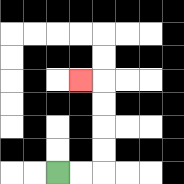{'start': '[2, 7]', 'end': '[3, 3]', 'path_directions': 'R,R,U,U,U,U,L', 'path_coordinates': '[[2, 7], [3, 7], [4, 7], [4, 6], [4, 5], [4, 4], [4, 3], [3, 3]]'}